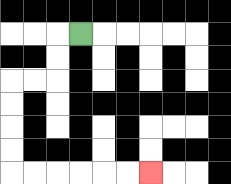{'start': '[3, 1]', 'end': '[6, 7]', 'path_directions': 'L,D,D,L,L,D,D,D,D,R,R,R,R,R,R', 'path_coordinates': '[[3, 1], [2, 1], [2, 2], [2, 3], [1, 3], [0, 3], [0, 4], [0, 5], [0, 6], [0, 7], [1, 7], [2, 7], [3, 7], [4, 7], [5, 7], [6, 7]]'}